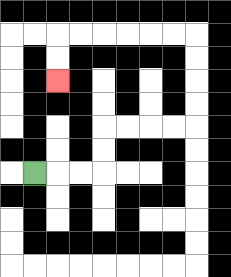{'start': '[1, 7]', 'end': '[2, 3]', 'path_directions': 'R,R,R,U,U,R,R,R,R,U,U,U,U,L,L,L,L,L,L,D,D', 'path_coordinates': '[[1, 7], [2, 7], [3, 7], [4, 7], [4, 6], [4, 5], [5, 5], [6, 5], [7, 5], [8, 5], [8, 4], [8, 3], [8, 2], [8, 1], [7, 1], [6, 1], [5, 1], [4, 1], [3, 1], [2, 1], [2, 2], [2, 3]]'}